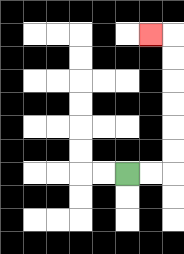{'start': '[5, 7]', 'end': '[6, 1]', 'path_directions': 'R,R,U,U,U,U,U,U,L', 'path_coordinates': '[[5, 7], [6, 7], [7, 7], [7, 6], [7, 5], [7, 4], [7, 3], [7, 2], [7, 1], [6, 1]]'}